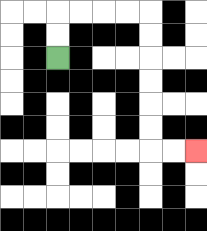{'start': '[2, 2]', 'end': '[8, 6]', 'path_directions': 'U,U,R,R,R,R,D,D,D,D,D,D,R,R', 'path_coordinates': '[[2, 2], [2, 1], [2, 0], [3, 0], [4, 0], [5, 0], [6, 0], [6, 1], [6, 2], [6, 3], [6, 4], [6, 5], [6, 6], [7, 6], [8, 6]]'}